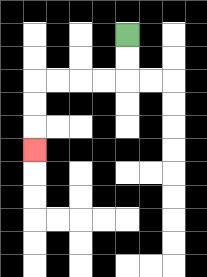{'start': '[5, 1]', 'end': '[1, 6]', 'path_directions': 'D,D,L,L,L,L,D,D,D', 'path_coordinates': '[[5, 1], [5, 2], [5, 3], [4, 3], [3, 3], [2, 3], [1, 3], [1, 4], [1, 5], [1, 6]]'}